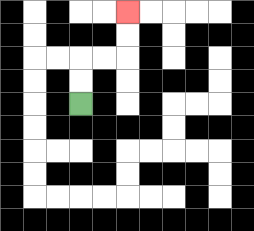{'start': '[3, 4]', 'end': '[5, 0]', 'path_directions': 'U,U,R,R,U,U', 'path_coordinates': '[[3, 4], [3, 3], [3, 2], [4, 2], [5, 2], [5, 1], [5, 0]]'}